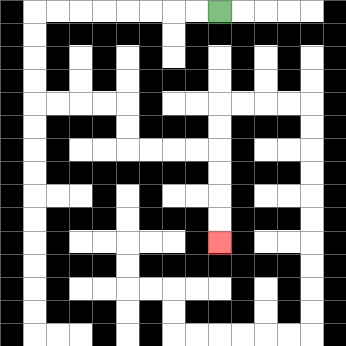{'start': '[9, 0]', 'end': '[9, 10]', 'path_directions': 'L,L,L,L,L,L,L,L,D,D,D,D,R,R,R,R,D,D,R,R,R,R,D,D,D,D', 'path_coordinates': '[[9, 0], [8, 0], [7, 0], [6, 0], [5, 0], [4, 0], [3, 0], [2, 0], [1, 0], [1, 1], [1, 2], [1, 3], [1, 4], [2, 4], [3, 4], [4, 4], [5, 4], [5, 5], [5, 6], [6, 6], [7, 6], [8, 6], [9, 6], [9, 7], [9, 8], [9, 9], [9, 10]]'}